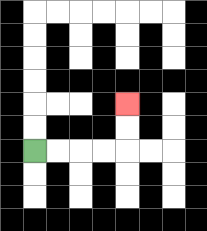{'start': '[1, 6]', 'end': '[5, 4]', 'path_directions': 'R,R,R,R,U,U', 'path_coordinates': '[[1, 6], [2, 6], [3, 6], [4, 6], [5, 6], [5, 5], [5, 4]]'}